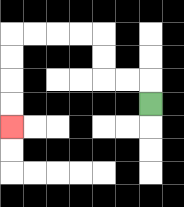{'start': '[6, 4]', 'end': '[0, 5]', 'path_directions': 'U,L,L,U,U,L,L,L,L,D,D,D,D', 'path_coordinates': '[[6, 4], [6, 3], [5, 3], [4, 3], [4, 2], [4, 1], [3, 1], [2, 1], [1, 1], [0, 1], [0, 2], [0, 3], [0, 4], [0, 5]]'}